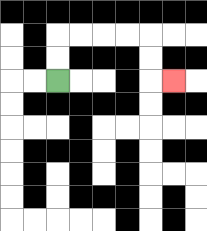{'start': '[2, 3]', 'end': '[7, 3]', 'path_directions': 'U,U,R,R,R,R,D,D,R', 'path_coordinates': '[[2, 3], [2, 2], [2, 1], [3, 1], [4, 1], [5, 1], [6, 1], [6, 2], [6, 3], [7, 3]]'}